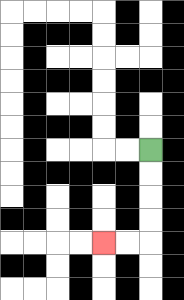{'start': '[6, 6]', 'end': '[4, 10]', 'path_directions': 'D,D,D,D,L,L', 'path_coordinates': '[[6, 6], [6, 7], [6, 8], [6, 9], [6, 10], [5, 10], [4, 10]]'}